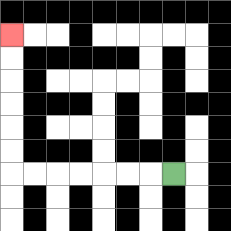{'start': '[7, 7]', 'end': '[0, 1]', 'path_directions': 'L,L,L,L,L,L,L,U,U,U,U,U,U', 'path_coordinates': '[[7, 7], [6, 7], [5, 7], [4, 7], [3, 7], [2, 7], [1, 7], [0, 7], [0, 6], [0, 5], [0, 4], [0, 3], [0, 2], [0, 1]]'}